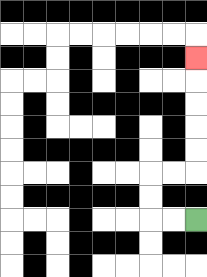{'start': '[8, 9]', 'end': '[8, 2]', 'path_directions': 'L,L,U,U,R,R,U,U,U,U,U', 'path_coordinates': '[[8, 9], [7, 9], [6, 9], [6, 8], [6, 7], [7, 7], [8, 7], [8, 6], [8, 5], [8, 4], [8, 3], [8, 2]]'}